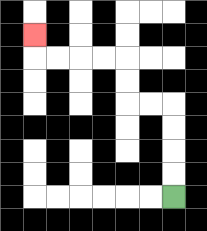{'start': '[7, 8]', 'end': '[1, 1]', 'path_directions': 'U,U,U,U,L,L,U,U,L,L,L,L,U', 'path_coordinates': '[[7, 8], [7, 7], [7, 6], [7, 5], [7, 4], [6, 4], [5, 4], [5, 3], [5, 2], [4, 2], [3, 2], [2, 2], [1, 2], [1, 1]]'}